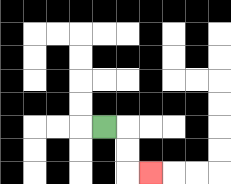{'start': '[4, 5]', 'end': '[6, 7]', 'path_directions': 'R,D,D,R', 'path_coordinates': '[[4, 5], [5, 5], [5, 6], [5, 7], [6, 7]]'}